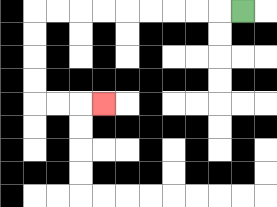{'start': '[10, 0]', 'end': '[4, 4]', 'path_directions': 'L,L,L,L,L,L,L,L,L,D,D,D,D,R,R,R', 'path_coordinates': '[[10, 0], [9, 0], [8, 0], [7, 0], [6, 0], [5, 0], [4, 0], [3, 0], [2, 0], [1, 0], [1, 1], [1, 2], [1, 3], [1, 4], [2, 4], [3, 4], [4, 4]]'}